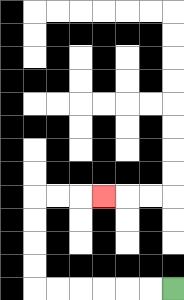{'start': '[7, 12]', 'end': '[4, 8]', 'path_directions': 'L,L,L,L,L,L,U,U,U,U,R,R,R', 'path_coordinates': '[[7, 12], [6, 12], [5, 12], [4, 12], [3, 12], [2, 12], [1, 12], [1, 11], [1, 10], [1, 9], [1, 8], [2, 8], [3, 8], [4, 8]]'}